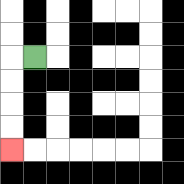{'start': '[1, 2]', 'end': '[0, 6]', 'path_directions': 'L,D,D,D,D', 'path_coordinates': '[[1, 2], [0, 2], [0, 3], [0, 4], [0, 5], [0, 6]]'}